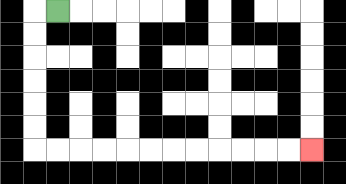{'start': '[2, 0]', 'end': '[13, 6]', 'path_directions': 'L,D,D,D,D,D,D,R,R,R,R,R,R,R,R,R,R,R,R', 'path_coordinates': '[[2, 0], [1, 0], [1, 1], [1, 2], [1, 3], [1, 4], [1, 5], [1, 6], [2, 6], [3, 6], [4, 6], [5, 6], [6, 6], [7, 6], [8, 6], [9, 6], [10, 6], [11, 6], [12, 6], [13, 6]]'}